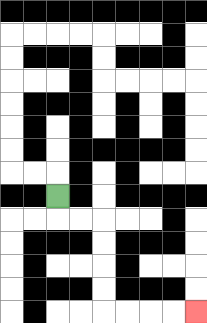{'start': '[2, 8]', 'end': '[8, 13]', 'path_directions': 'D,R,R,D,D,D,D,R,R,R,R', 'path_coordinates': '[[2, 8], [2, 9], [3, 9], [4, 9], [4, 10], [4, 11], [4, 12], [4, 13], [5, 13], [6, 13], [7, 13], [8, 13]]'}